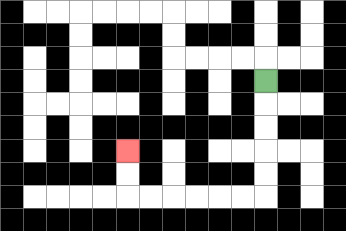{'start': '[11, 3]', 'end': '[5, 6]', 'path_directions': 'D,D,D,D,D,L,L,L,L,L,L,U,U', 'path_coordinates': '[[11, 3], [11, 4], [11, 5], [11, 6], [11, 7], [11, 8], [10, 8], [9, 8], [8, 8], [7, 8], [6, 8], [5, 8], [5, 7], [5, 6]]'}